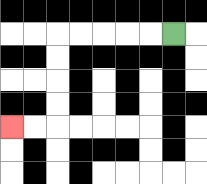{'start': '[7, 1]', 'end': '[0, 5]', 'path_directions': 'L,L,L,L,L,D,D,D,D,L,L', 'path_coordinates': '[[7, 1], [6, 1], [5, 1], [4, 1], [3, 1], [2, 1], [2, 2], [2, 3], [2, 4], [2, 5], [1, 5], [0, 5]]'}